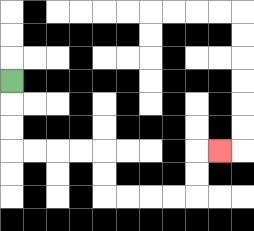{'start': '[0, 3]', 'end': '[9, 6]', 'path_directions': 'D,D,D,R,R,R,R,D,D,R,R,R,R,U,U,R', 'path_coordinates': '[[0, 3], [0, 4], [0, 5], [0, 6], [1, 6], [2, 6], [3, 6], [4, 6], [4, 7], [4, 8], [5, 8], [6, 8], [7, 8], [8, 8], [8, 7], [8, 6], [9, 6]]'}